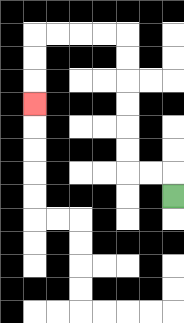{'start': '[7, 8]', 'end': '[1, 4]', 'path_directions': 'U,L,L,U,U,U,U,U,U,L,L,L,L,D,D,D', 'path_coordinates': '[[7, 8], [7, 7], [6, 7], [5, 7], [5, 6], [5, 5], [5, 4], [5, 3], [5, 2], [5, 1], [4, 1], [3, 1], [2, 1], [1, 1], [1, 2], [1, 3], [1, 4]]'}